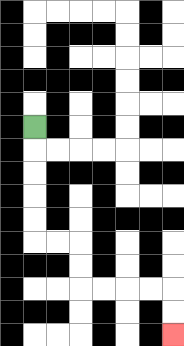{'start': '[1, 5]', 'end': '[7, 14]', 'path_directions': 'D,D,D,D,D,R,R,D,D,R,R,R,R,D,D', 'path_coordinates': '[[1, 5], [1, 6], [1, 7], [1, 8], [1, 9], [1, 10], [2, 10], [3, 10], [3, 11], [3, 12], [4, 12], [5, 12], [6, 12], [7, 12], [7, 13], [7, 14]]'}